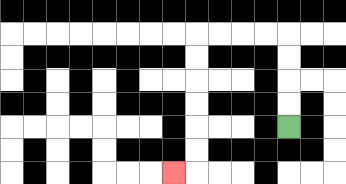{'start': '[12, 5]', 'end': '[7, 7]', 'path_directions': 'U,U,U,U,L,L,L,L,D,D,D,D,D,D,L', 'path_coordinates': '[[12, 5], [12, 4], [12, 3], [12, 2], [12, 1], [11, 1], [10, 1], [9, 1], [8, 1], [8, 2], [8, 3], [8, 4], [8, 5], [8, 6], [8, 7], [7, 7]]'}